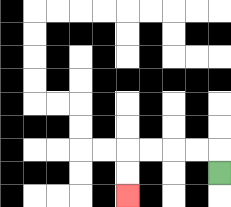{'start': '[9, 7]', 'end': '[5, 8]', 'path_directions': 'U,L,L,L,L,D,D', 'path_coordinates': '[[9, 7], [9, 6], [8, 6], [7, 6], [6, 6], [5, 6], [5, 7], [5, 8]]'}